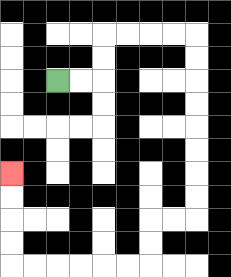{'start': '[2, 3]', 'end': '[0, 7]', 'path_directions': 'R,R,U,U,R,R,R,R,D,D,D,D,D,D,D,D,L,L,D,D,L,L,L,L,L,L,U,U,U,U', 'path_coordinates': '[[2, 3], [3, 3], [4, 3], [4, 2], [4, 1], [5, 1], [6, 1], [7, 1], [8, 1], [8, 2], [8, 3], [8, 4], [8, 5], [8, 6], [8, 7], [8, 8], [8, 9], [7, 9], [6, 9], [6, 10], [6, 11], [5, 11], [4, 11], [3, 11], [2, 11], [1, 11], [0, 11], [0, 10], [0, 9], [0, 8], [0, 7]]'}